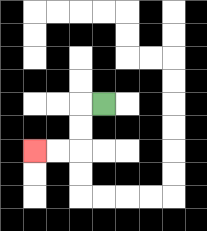{'start': '[4, 4]', 'end': '[1, 6]', 'path_directions': 'L,D,D,L,L', 'path_coordinates': '[[4, 4], [3, 4], [3, 5], [3, 6], [2, 6], [1, 6]]'}